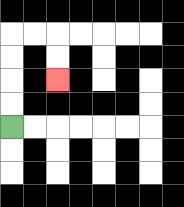{'start': '[0, 5]', 'end': '[2, 3]', 'path_directions': 'U,U,U,U,R,R,D,D', 'path_coordinates': '[[0, 5], [0, 4], [0, 3], [0, 2], [0, 1], [1, 1], [2, 1], [2, 2], [2, 3]]'}